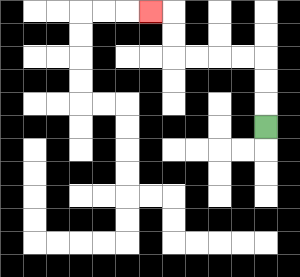{'start': '[11, 5]', 'end': '[6, 0]', 'path_directions': 'U,U,U,L,L,L,L,U,U,L', 'path_coordinates': '[[11, 5], [11, 4], [11, 3], [11, 2], [10, 2], [9, 2], [8, 2], [7, 2], [7, 1], [7, 0], [6, 0]]'}